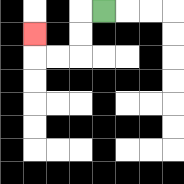{'start': '[4, 0]', 'end': '[1, 1]', 'path_directions': 'L,D,D,L,L,U', 'path_coordinates': '[[4, 0], [3, 0], [3, 1], [3, 2], [2, 2], [1, 2], [1, 1]]'}